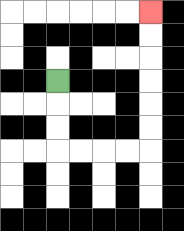{'start': '[2, 3]', 'end': '[6, 0]', 'path_directions': 'D,D,D,R,R,R,R,U,U,U,U,U,U', 'path_coordinates': '[[2, 3], [2, 4], [2, 5], [2, 6], [3, 6], [4, 6], [5, 6], [6, 6], [6, 5], [6, 4], [6, 3], [6, 2], [6, 1], [6, 0]]'}